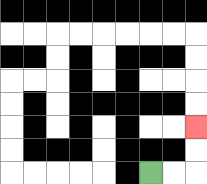{'start': '[6, 7]', 'end': '[8, 5]', 'path_directions': 'R,R,U,U', 'path_coordinates': '[[6, 7], [7, 7], [8, 7], [8, 6], [8, 5]]'}